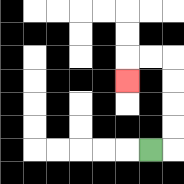{'start': '[6, 6]', 'end': '[5, 3]', 'path_directions': 'R,U,U,U,U,L,L,D', 'path_coordinates': '[[6, 6], [7, 6], [7, 5], [7, 4], [7, 3], [7, 2], [6, 2], [5, 2], [5, 3]]'}